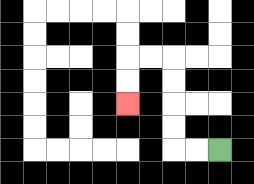{'start': '[9, 6]', 'end': '[5, 4]', 'path_directions': 'L,L,U,U,U,U,L,L,D,D', 'path_coordinates': '[[9, 6], [8, 6], [7, 6], [7, 5], [7, 4], [7, 3], [7, 2], [6, 2], [5, 2], [5, 3], [5, 4]]'}